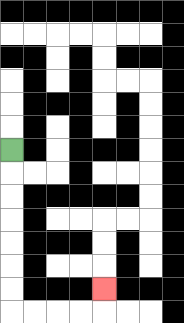{'start': '[0, 6]', 'end': '[4, 12]', 'path_directions': 'D,D,D,D,D,D,D,R,R,R,R,U', 'path_coordinates': '[[0, 6], [0, 7], [0, 8], [0, 9], [0, 10], [0, 11], [0, 12], [0, 13], [1, 13], [2, 13], [3, 13], [4, 13], [4, 12]]'}